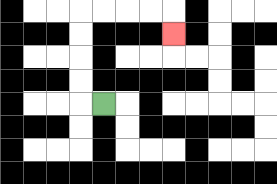{'start': '[4, 4]', 'end': '[7, 1]', 'path_directions': 'L,U,U,U,U,R,R,R,R,D', 'path_coordinates': '[[4, 4], [3, 4], [3, 3], [3, 2], [3, 1], [3, 0], [4, 0], [5, 0], [6, 0], [7, 0], [7, 1]]'}